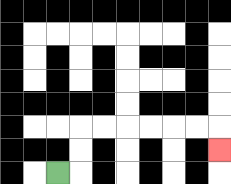{'start': '[2, 7]', 'end': '[9, 6]', 'path_directions': 'R,U,U,R,R,R,R,R,R,D', 'path_coordinates': '[[2, 7], [3, 7], [3, 6], [3, 5], [4, 5], [5, 5], [6, 5], [7, 5], [8, 5], [9, 5], [9, 6]]'}